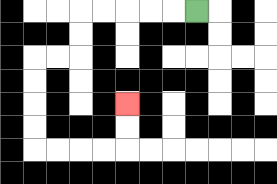{'start': '[8, 0]', 'end': '[5, 4]', 'path_directions': 'L,L,L,L,L,D,D,L,L,D,D,D,D,R,R,R,R,U,U', 'path_coordinates': '[[8, 0], [7, 0], [6, 0], [5, 0], [4, 0], [3, 0], [3, 1], [3, 2], [2, 2], [1, 2], [1, 3], [1, 4], [1, 5], [1, 6], [2, 6], [3, 6], [4, 6], [5, 6], [5, 5], [5, 4]]'}